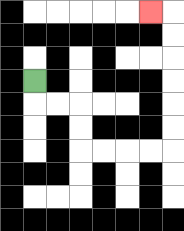{'start': '[1, 3]', 'end': '[6, 0]', 'path_directions': 'D,R,R,D,D,R,R,R,R,U,U,U,U,U,U,L', 'path_coordinates': '[[1, 3], [1, 4], [2, 4], [3, 4], [3, 5], [3, 6], [4, 6], [5, 6], [6, 6], [7, 6], [7, 5], [7, 4], [7, 3], [7, 2], [7, 1], [7, 0], [6, 0]]'}